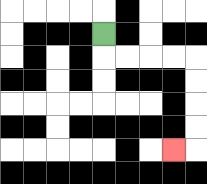{'start': '[4, 1]', 'end': '[7, 6]', 'path_directions': 'D,R,R,R,R,D,D,D,D,L', 'path_coordinates': '[[4, 1], [4, 2], [5, 2], [6, 2], [7, 2], [8, 2], [8, 3], [8, 4], [8, 5], [8, 6], [7, 6]]'}